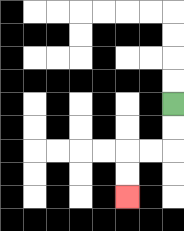{'start': '[7, 4]', 'end': '[5, 8]', 'path_directions': 'D,D,L,L,D,D', 'path_coordinates': '[[7, 4], [7, 5], [7, 6], [6, 6], [5, 6], [5, 7], [5, 8]]'}